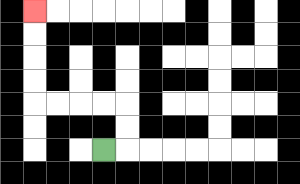{'start': '[4, 6]', 'end': '[1, 0]', 'path_directions': 'R,U,U,L,L,L,L,U,U,U,U', 'path_coordinates': '[[4, 6], [5, 6], [5, 5], [5, 4], [4, 4], [3, 4], [2, 4], [1, 4], [1, 3], [1, 2], [1, 1], [1, 0]]'}